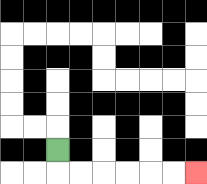{'start': '[2, 6]', 'end': '[8, 7]', 'path_directions': 'D,R,R,R,R,R,R', 'path_coordinates': '[[2, 6], [2, 7], [3, 7], [4, 7], [5, 7], [6, 7], [7, 7], [8, 7]]'}